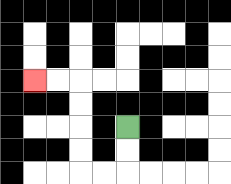{'start': '[5, 5]', 'end': '[1, 3]', 'path_directions': 'D,D,L,L,U,U,U,U,L,L', 'path_coordinates': '[[5, 5], [5, 6], [5, 7], [4, 7], [3, 7], [3, 6], [3, 5], [3, 4], [3, 3], [2, 3], [1, 3]]'}